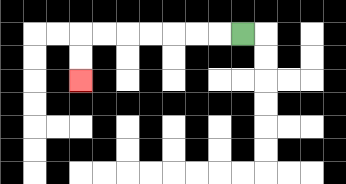{'start': '[10, 1]', 'end': '[3, 3]', 'path_directions': 'L,L,L,L,L,L,L,D,D', 'path_coordinates': '[[10, 1], [9, 1], [8, 1], [7, 1], [6, 1], [5, 1], [4, 1], [3, 1], [3, 2], [3, 3]]'}